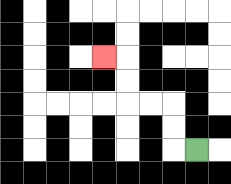{'start': '[8, 6]', 'end': '[4, 2]', 'path_directions': 'L,U,U,L,L,U,U,L', 'path_coordinates': '[[8, 6], [7, 6], [7, 5], [7, 4], [6, 4], [5, 4], [5, 3], [5, 2], [4, 2]]'}